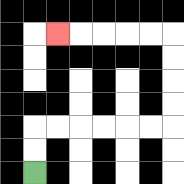{'start': '[1, 7]', 'end': '[2, 1]', 'path_directions': 'U,U,R,R,R,R,R,R,U,U,U,U,L,L,L,L,L', 'path_coordinates': '[[1, 7], [1, 6], [1, 5], [2, 5], [3, 5], [4, 5], [5, 5], [6, 5], [7, 5], [7, 4], [7, 3], [7, 2], [7, 1], [6, 1], [5, 1], [4, 1], [3, 1], [2, 1]]'}